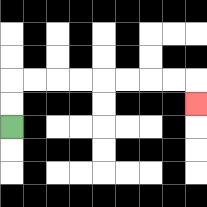{'start': '[0, 5]', 'end': '[8, 4]', 'path_directions': 'U,U,R,R,R,R,R,R,R,R,D', 'path_coordinates': '[[0, 5], [0, 4], [0, 3], [1, 3], [2, 3], [3, 3], [4, 3], [5, 3], [6, 3], [7, 3], [8, 3], [8, 4]]'}